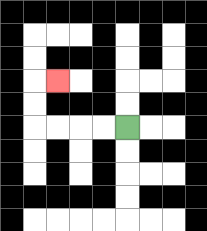{'start': '[5, 5]', 'end': '[2, 3]', 'path_directions': 'L,L,L,L,U,U,R', 'path_coordinates': '[[5, 5], [4, 5], [3, 5], [2, 5], [1, 5], [1, 4], [1, 3], [2, 3]]'}